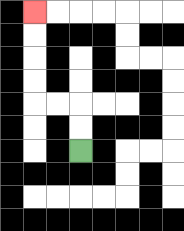{'start': '[3, 6]', 'end': '[1, 0]', 'path_directions': 'U,U,L,L,U,U,U,U', 'path_coordinates': '[[3, 6], [3, 5], [3, 4], [2, 4], [1, 4], [1, 3], [1, 2], [1, 1], [1, 0]]'}